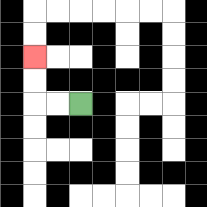{'start': '[3, 4]', 'end': '[1, 2]', 'path_directions': 'L,L,U,U', 'path_coordinates': '[[3, 4], [2, 4], [1, 4], [1, 3], [1, 2]]'}